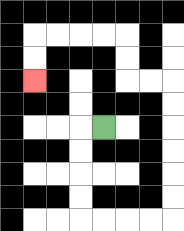{'start': '[4, 5]', 'end': '[1, 3]', 'path_directions': 'L,D,D,D,D,R,R,R,R,U,U,U,U,U,U,L,L,U,U,L,L,L,L,D,D', 'path_coordinates': '[[4, 5], [3, 5], [3, 6], [3, 7], [3, 8], [3, 9], [4, 9], [5, 9], [6, 9], [7, 9], [7, 8], [7, 7], [7, 6], [7, 5], [7, 4], [7, 3], [6, 3], [5, 3], [5, 2], [5, 1], [4, 1], [3, 1], [2, 1], [1, 1], [1, 2], [1, 3]]'}